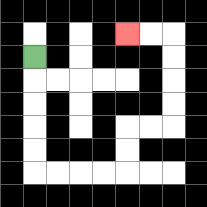{'start': '[1, 2]', 'end': '[5, 1]', 'path_directions': 'D,D,D,D,D,R,R,R,R,U,U,R,R,U,U,U,U,L,L', 'path_coordinates': '[[1, 2], [1, 3], [1, 4], [1, 5], [1, 6], [1, 7], [2, 7], [3, 7], [4, 7], [5, 7], [5, 6], [5, 5], [6, 5], [7, 5], [7, 4], [7, 3], [7, 2], [7, 1], [6, 1], [5, 1]]'}